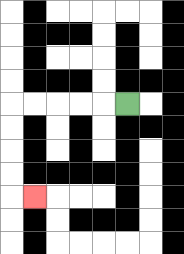{'start': '[5, 4]', 'end': '[1, 8]', 'path_directions': 'L,L,L,L,L,D,D,D,D,R', 'path_coordinates': '[[5, 4], [4, 4], [3, 4], [2, 4], [1, 4], [0, 4], [0, 5], [0, 6], [0, 7], [0, 8], [1, 8]]'}